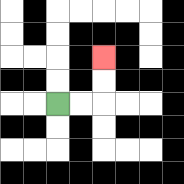{'start': '[2, 4]', 'end': '[4, 2]', 'path_directions': 'R,R,U,U', 'path_coordinates': '[[2, 4], [3, 4], [4, 4], [4, 3], [4, 2]]'}